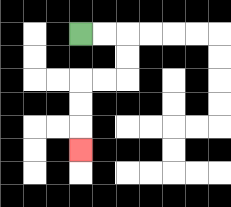{'start': '[3, 1]', 'end': '[3, 6]', 'path_directions': 'R,R,D,D,L,L,D,D,D', 'path_coordinates': '[[3, 1], [4, 1], [5, 1], [5, 2], [5, 3], [4, 3], [3, 3], [3, 4], [3, 5], [3, 6]]'}